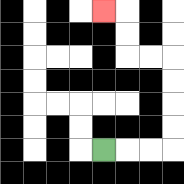{'start': '[4, 6]', 'end': '[4, 0]', 'path_directions': 'R,R,R,U,U,U,U,L,L,U,U,L', 'path_coordinates': '[[4, 6], [5, 6], [6, 6], [7, 6], [7, 5], [7, 4], [7, 3], [7, 2], [6, 2], [5, 2], [5, 1], [5, 0], [4, 0]]'}